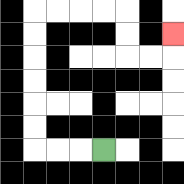{'start': '[4, 6]', 'end': '[7, 1]', 'path_directions': 'L,L,L,U,U,U,U,U,U,R,R,R,R,D,D,R,R,U', 'path_coordinates': '[[4, 6], [3, 6], [2, 6], [1, 6], [1, 5], [1, 4], [1, 3], [1, 2], [1, 1], [1, 0], [2, 0], [3, 0], [4, 0], [5, 0], [5, 1], [5, 2], [6, 2], [7, 2], [7, 1]]'}